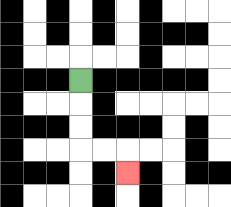{'start': '[3, 3]', 'end': '[5, 7]', 'path_directions': 'D,D,D,R,R,D', 'path_coordinates': '[[3, 3], [3, 4], [3, 5], [3, 6], [4, 6], [5, 6], [5, 7]]'}